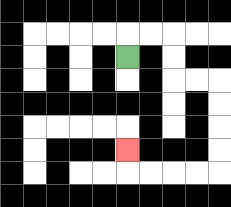{'start': '[5, 2]', 'end': '[5, 6]', 'path_directions': 'U,R,R,D,D,R,R,D,D,D,D,L,L,L,L,U', 'path_coordinates': '[[5, 2], [5, 1], [6, 1], [7, 1], [7, 2], [7, 3], [8, 3], [9, 3], [9, 4], [9, 5], [9, 6], [9, 7], [8, 7], [7, 7], [6, 7], [5, 7], [5, 6]]'}